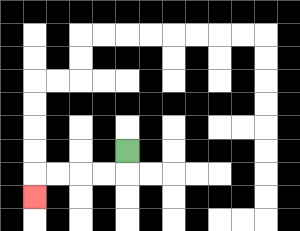{'start': '[5, 6]', 'end': '[1, 8]', 'path_directions': 'D,L,L,L,L,D', 'path_coordinates': '[[5, 6], [5, 7], [4, 7], [3, 7], [2, 7], [1, 7], [1, 8]]'}